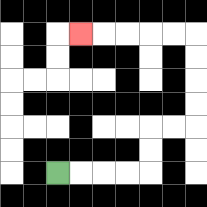{'start': '[2, 7]', 'end': '[3, 1]', 'path_directions': 'R,R,R,R,U,U,R,R,U,U,U,U,L,L,L,L,L', 'path_coordinates': '[[2, 7], [3, 7], [4, 7], [5, 7], [6, 7], [6, 6], [6, 5], [7, 5], [8, 5], [8, 4], [8, 3], [8, 2], [8, 1], [7, 1], [6, 1], [5, 1], [4, 1], [3, 1]]'}